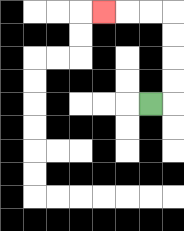{'start': '[6, 4]', 'end': '[4, 0]', 'path_directions': 'R,U,U,U,U,L,L,L', 'path_coordinates': '[[6, 4], [7, 4], [7, 3], [7, 2], [7, 1], [7, 0], [6, 0], [5, 0], [4, 0]]'}